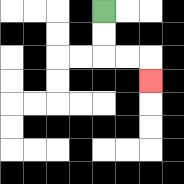{'start': '[4, 0]', 'end': '[6, 3]', 'path_directions': 'D,D,R,R,D', 'path_coordinates': '[[4, 0], [4, 1], [4, 2], [5, 2], [6, 2], [6, 3]]'}